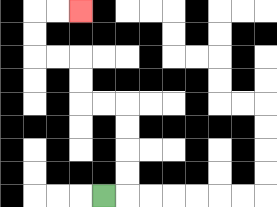{'start': '[4, 8]', 'end': '[3, 0]', 'path_directions': 'R,U,U,U,U,L,L,U,U,L,L,U,U,R,R', 'path_coordinates': '[[4, 8], [5, 8], [5, 7], [5, 6], [5, 5], [5, 4], [4, 4], [3, 4], [3, 3], [3, 2], [2, 2], [1, 2], [1, 1], [1, 0], [2, 0], [3, 0]]'}